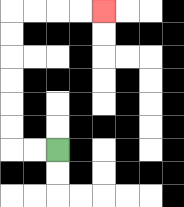{'start': '[2, 6]', 'end': '[4, 0]', 'path_directions': 'L,L,U,U,U,U,U,U,R,R,R,R', 'path_coordinates': '[[2, 6], [1, 6], [0, 6], [0, 5], [0, 4], [0, 3], [0, 2], [0, 1], [0, 0], [1, 0], [2, 0], [3, 0], [4, 0]]'}